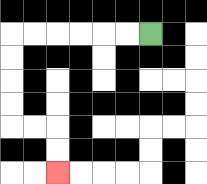{'start': '[6, 1]', 'end': '[2, 7]', 'path_directions': 'L,L,L,L,L,L,D,D,D,D,R,R,D,D', 'path_coordinates': '[[6, 1], [5, 1], [4, 1], [3, 1], [2, 1], [1, 1], [0, 1], [0, 2], [0, 3], [0, 4], [0, 5], [1, 5], [2, 5], [2, 6], [2, 7]]'}